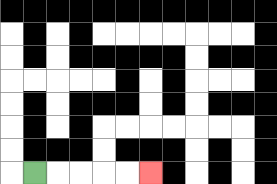{'start': '[1, 7]', 'end': '[6, 7]', 'path_directions': 'R,R,R,R,R', 'path_coordinates': '[[1, 7], [2, 7], [3, 7], [4, 7], [5, 7], [6, 7]]'}